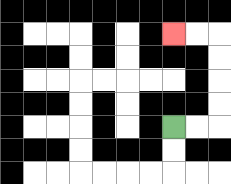{'start': '[7, 5]', 'end': '[7, 1]', 'path_directions': 'R,R,U,U,U,U,L,L', 'path_coordinates': '[[7, 5], [8, 5], [9, 5], [9, 4], [9, 3], [9, 2], [9, 1], [8, 1], [7, 1]]'}